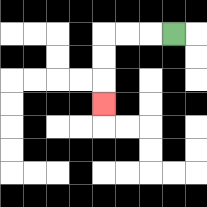{'start': '[7, 1]', 'end': '[4, 4]', 'path_directions': 'L,L,L,D,D,D', 'path_coordinates': '[[7, 1], [6, 1], [5, 1], [4, 1], [4, 2], [4, 3], [4, 4]]'}